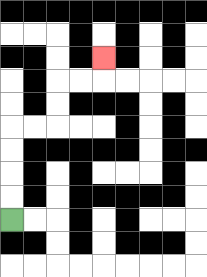{'start': '[0, 9]', 'end': '[4, 2]', 'path_directions': 'U,U,U,U,R,R,U,U,R,R,U', 'path_coordinates': '[[0, 9], [0, 8], [0, 7], [0, 6], [0, 5], [1, 5], [2, 5], [2, 4], [2, 3], [3, 3], [4, 3], [4, 2]]'}